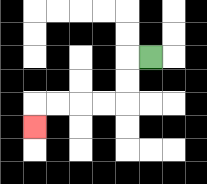{'start': '[6, 2]', 'end': '[1, 5]', 'path_directions': 'L,D,D,L,L,L,L,D', 'path_coordinates': '[[6, 2], [5, 2], [5, 3], [5, 4], [4, 4], [3, 4], [2, 4], [1, 4], [1, 5]]'}